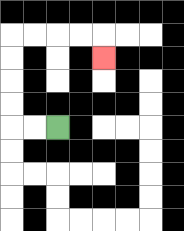{'start': '[2, 5]', 'end': '[4, 2]', 'path_directions': 'L,L,U,U,U,U,R,R,R,R,D', 'path_coordinates': '[[2, 5], [1, 5], [0, 5], [0, 4], [0, 3], [0, 2], [0, 1], [1, 1], [2, 1], [3, 1], [4, 1], [4, 2]]'}